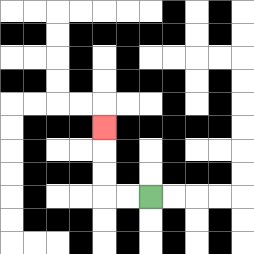{'start': '[6, 8]', 'end': '[4, 5]', 'path_directions': 'L,L,U,U,U', 'path_coordinates': '[[6, 8], [5, 8], [4, 8], [4, 7], [4, 6], [4, 5]]'}